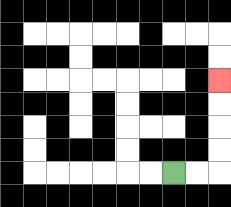{'start': '[7, 7]', 'end': '[9, 3]', 'path_directions': 'R,R,U,U,U,U', 'path_coordinates': '[[7, 7], [8, 7], [9, 7], [9, 6], [9, 5], [9, 4], [9, 3]]'}